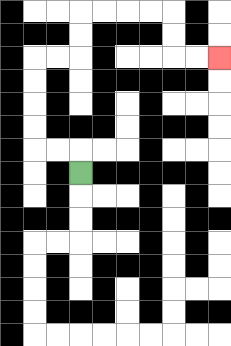{'start': '[3, 7]', 'end': '[9, 2]', 'path_directions': 'U,L,L,U,U,U,U,R,R,U,U,R,R,R,R,D,D,R,R', 'path_coordinates': '[[3, 7], [3, 6], [2, 6], [1, 6], [1, 5], [1, 4], [1, 3], [1, 2], [2, 2], [3, 2], [3, 1], [3, 0], [4, 0], [5, 0], [6, 0], [7, 0], [7, 1], [7, 2], [8, 2], [9, 2]]'}